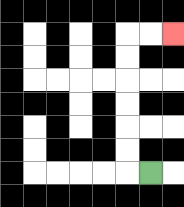{'start': '[6, 7]', 'end': '[7, 1]', 'path_directions': 'L,U,U,U,U,U,U,R,R', 'path_coordinates': '[[6, 7], [5, 7], [5, 6], [5, 5], [5, 4], [5, 3], [5, 2], [5, 1], [6, 1], [7, 1]]'}